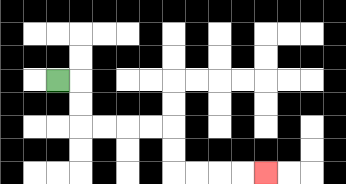{'start': '[2, 3]', 'end': '[11, 7]', 'path_directions': 'R,D,D,R,R,R,R,D,D,R,R,R,R', 'path_coordinates': '[[2, 3], [3, 3], [3, 4], [3, 5], [4, 5], [5, 5], [6, 5], [7, 5], [7, 6], [7, 7], [8, 7], [9, 7], [10, 7], [11, 7]]'}